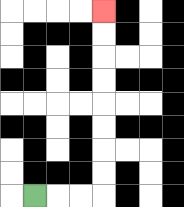{'start': '[1, 8]', 'end': '[4, 0]', 'path_directions': 'R,R,R,U,U,U,U,U,U,U,U', 'path_coordinates': '[[1, 8], [2, 8], [3, 8], [4, 8], [4, 7], [4, 6], [4, 5], [4, 4], [4, 3], [4, 2], [4, 1], [4, 0]]'}